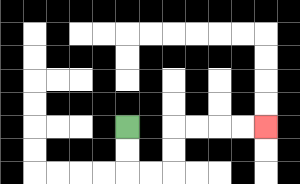{'start': '[5, 5]', 'end': '[11, 5]', 'path_directions': 'D,D,R,R,U,U,R,R,R,R', 'path_coordinates': '[[5, 5], [5, 6], [5, 7], [6, 7], [7, 7], [7, 6], [7, 5], [8, 5], [9, 5], [10, 5], [11, 5]]'}